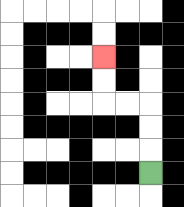{'start': '[6, 7]', 'end': '[4, 2]', 'path_directions': 'U,U,U,L,L,U,U', 'path_coordinates': '[[6, 7], [6, 6], [6, 5], [6, 4], [5, 4], [4, 4], [4, 3], [4, 2]]'}